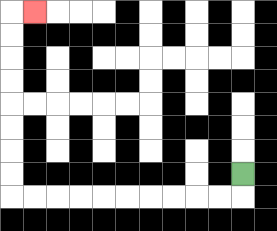{'start': '[10, 7]', 'end': '[1, 0]', 'path_directions': 'D,L,L,L,L,L,L,L,L,L,L,U,U,U,U,U,U,U,U,R', 'path_coordinates': '[[10, 7], [10, 8], [9, 8], [8, 8], [7, 8], [6, 8], [5, 8], [4, 8], [3, 8], [2, 8], [1, 8], [0, 8], [0, 7], [0, 6], [0, 5], [0, 4], [0, 3], [0, 2], [0, 1], [0, 0], [1, 0]]'}